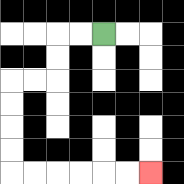{'start': '[4, 1]', 'end': '[6, 7]', 'path_directions': 'L,L,D,D,L,L,D,D,D,D,R,R,R,R,R,R', 'path_coordinates': '[[4, 1], [3, 1], [2, 1], [2, 2], [2, 3], [1, 3], [0, 3], [0, 4], [0, 5], [0, 6], [0, 7], [1, 7], [2, 7], [3, 7], [4, 7], [5, 7], [6, 7]]'}